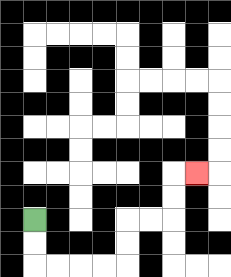{'start': '[1, 9]', 'end': '[8, 7]', 'path_directions': 'D,D,R,R,R,R,U,U,R,R,U,U,R', 'path_coordinates': '[[1, 9], [1, 10], [1, 11], [2, 11], [3, 11], [4, 11], [5, 11], [5, 10], [5, 9], [6, 9], [7, 9], [7, 8], [7, 7], [8, 7]]'}